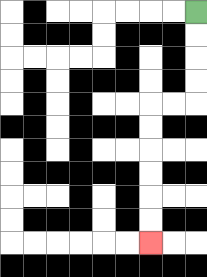{'start': '[8, 0]', 'end': '[6, 10]', 'path_directions': 'D,D,D,D,L,L,D,D,D,D,D,D', 'path_coordinates': '[[8, 0], [8, 1], [8, 2], [8, 3], [8, 4], [7, 4], [6, 4], [6, 5], [6, 6], [6, 7], [6, 8], [6, 9], [6, 10]]'}